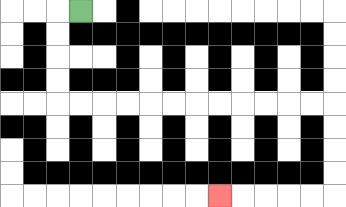{'start': '[3, 0]', 'end': '[9, 8]', 'path_directions': 'L,D,D,D,D,R,R,R,R,R,R,R,R,R,R,R,R,D,D,D,D,L,L,L,L,L', 'path_coordinates': '[[3, 0], [2, 0], [2, 1], [2, 2], [2, 3], [2, 4], [3, 4], [4, 4], [5, 4], [6, 4], [7, 4], [8, 4], [9, 4], [10, 4], [11, 4], [12, 4], [13, 4], [14, 4], [14, 5], [14, 6], [14, 7], [14, 8], [13, 8], [12, 8], [11, 8], [10, 8], [9, 8]]'}